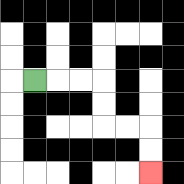{'start': '[1, 3]', 'end': '[6, 7]', 'path_directions': 'R,R,R,D,D,R,R,D,D', 'path_coordinates': '[[1, 3], [2, 3], [3, 3], [4, 3], [4, 4], [4, 5], [5, 5], [6, 5], [6, 6], [6, 7]]'}